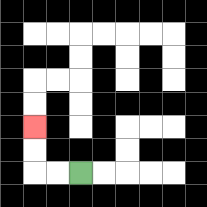{'start': '[3, 7]', 'end': '[1, 5]', 'path_directions': 'L,L,U,U', 'path_coordinates': '[[3, 7], [2, 7], [1, 7], [1, 6], [1, 5]]'}